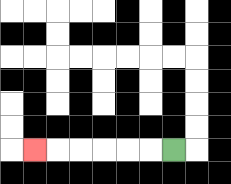{'start': '[7, 6]', 'end': '[1, 6]', 'path_directions': 'L,L,L,L,L,L', 'path_coordinates': '[[7, 6], [6, 6], [5, 6], [4, 6], [3, 6], [2, 6], [1, 6]]'}